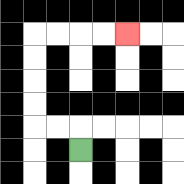{'start': '[3, 6]', 'end': '[5, 1]', 'path_directions': 'U,L,L,U,U,U,U,R,R,R,R', 'path_coordinates': '[[3, 6], [3, 5], [2, 5], [1, 5], [1, 4], [1, 3], [1, 2], [1, 1], [2, 1], [3, 1], [4, 1], [5, 1]]'}